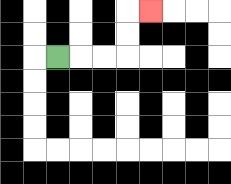{'start': '[2, 2]', 'end': '[6, 0]', 'path_directions': 'R,R,R,U,U,R', 'path_coordinates': '[[2, 2], [3, 2], [4, 2], [5, 2], [5, 1], [5, 0], [6, 0]]'}